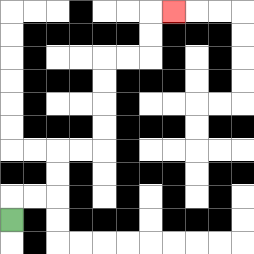{'start': '[0, 9]', 'end': '[7, 0]', 'path_directions': 'U,R,R,U,U,R,R,U,U,U,U,R,R,U,U,R', 'path_coordinates': '[[0, 9], [0, 8], [1, 8], [2, 8], [2, 7], [2, 6], [3, 6], [4, 6], [4, 5], [4, 4], [4, 3], [4, 2], [5, 2], [6, 2], [6, 1], [6, 0], [7, 0]]'}